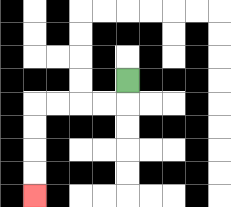{'start': '[5, 3]', 'end': '[1, 8]', 'path_directions': 'D,L,L,L,L,D,D,D,D', 'path_coordinates': '[[5, 3], [5, 4], [4, 4], [3, 4], [2, 4], [1, 4], [1, 5], [1, 6], [1, 7], [1, 8]]'}